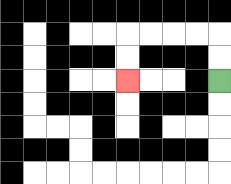{'start': '[9, 3]', 'end': '[5, 3]', 'path_directions': 'U,U,L,L,L,L,D,D', 'path_coordinates': '[[9, 3], [9, 2], [9, 1], [8, 1], [7, 1], [6, 1], [5, 1], [5, 2], [5, 3]]'}